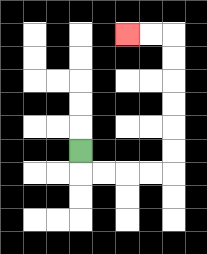{'start': '[3, 6]', 'end': '[5, 1]', 'path_directions': 'D,R,R,R,R,U,U,U,U,U,U,L,L', 'path_coordinates': '[[3, 6], [3, 7], [4, 7], [5, 7], [6, 7], [7, 7], [7, 6], [7, 5], [7, 4], [7, 3], [7, 2], [7, 1], [6, 1], [5, 1]]'}